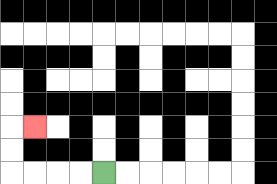{'start': '[4, 7]', 'end': '[1, 5]', 'path_directions': 'L,L,L,L,U,U,R', 'path_coordinates': '[[4, 7], [3, 7], [2, 7], [1, 7], [0, 7], [0, 6], [0, 5], [1, 5]]'}